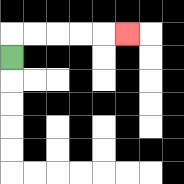{'start': '[0, 2]', 'end': '[5, 1]', 'path_directions': 'U,R,R,R,R,R', 'path_coordinates': '[[0, 2], [0, 1], [1, 1], [2, 1], [3, 1], [4, 1], [5, 1]]'}